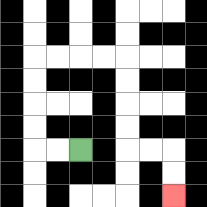{'start': '[3, 6]', 'end': '[7, 8]', 'path_directions': 'L,L,U,U,U,U,R,R,R,R,D,D,D,D,R,R,D,D', 'path_coordinates': '[[3, 6], [2, 6], [1, 6], [1, 5], [1, 4], [1, 3], [1, 2], [2, 2], [3, 2], [4, 2], [5, 2], [5, 3], [5, 4], [5, 5], [5, 6], [6, 6], [7, 6], [7, 7], [7, 8]]'}